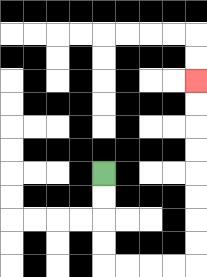{'start': '[4, 7]', 'end': '[8, 3]', 'path_directions': 'D,D,D,D,R,R,R,R,U,U,U,U,U,U,U,U', 'path_coordinates': '[[4, 7], [4, 8], [4, 9], [4, 10], [4, 11], [5, 11], [6, 11], [7, 11], [8, 11], [8, 10], [8, 9], [8, 8], [8, 7], [8, 6], [8, 5], [8, 4], [8, 3]]'}